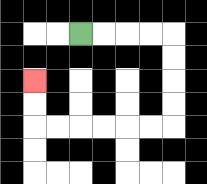{'start': '[3, 1]', 'end': '[1, 3]', 'path_directions': 'R,R,R,R,D,D,D,D,L,L,L,L,L,L,U,U', 'path_coordinates': '[[3, 1], [4, 1], [5, 1], [6, 1], [7, 1], [7, 2], [7, 3], [7, 4], [7, 5], [6, 5], [5, 5], [4, 5], [3, 5], [2, 5], [1, 5], [1, 4], [1, 3]]'}